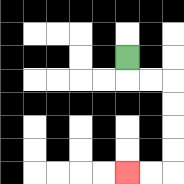{'start': '[5, 2]', 'end': '[5, 7]', 'path_directions': 'D,R,R,D,D,D,D,L,L', 'path_coordinates': '[[5, 2], [5, 3], [6, 3], [7, 3], [7, 4], [7, 5], [7, 6], [7, 7], [6, 7], [5, 7]]'}